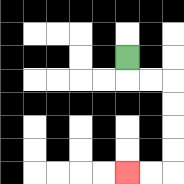{'start': '[5, 2]', 'end': '[5, 7]', 'path_directions': 'D,R,R,D,D,D,D,L,L', 'path_coordinates': '[[5, 2], [5, 3], [6, 3], [7, 3], [7, 4], [7, 5], [7, 6], [7, 7], [6, 7], [5, 7]]'}